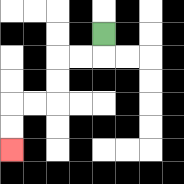{'start': '[4, 1]', 'end': '[0, 6]', 'path_directions': 'D,L,L,D,D,L,L,D,D', 'path_coordinates': '[[4, 1], [4, 2], [3, 2], [2, 2], [2, 3], [2, 4], [1, 4], [0, 4], [0, 5], [0, 6]]'}